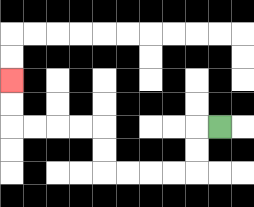{'start': '[9, 5]', 'end': '[0, 3]', 'path_directions': 'L,D,D,L,L,L,L,U,U,L,L,L,L,U,U', 'path_coordinates': '[[9, 5], [8, 5], [8, 6], [8, 7], [7, 7], [6, 7], [5, 7], [4, 7], [4, 6], [4, 5], [3, 5], [2, 5], [1, 5], [0, 5], [0, 4], [0, 3]]'}